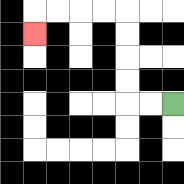{'start': '[7, 4]', 'end': '[1, 1]', 'path_directions': 'L,L,U,U,U,U,L,L,L,L,D', 'path_coordinates': '[[7, 4], [6, 4], [5, 4], [5, 3], [5, 2], [5, 1], [5, 0], [4, 0], [3, 0], [2, 0], [1, 0], [1, 1]]'}